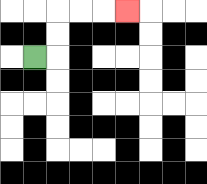{'start': '[1, 2]', 'end': '[5, 0]', 'path_directions': 'R,U,U,R,R,R', 'path_coordinates': '[[1, 2], [2, 2], [2, 1], [2, 0], [3, 0], [4, 0], [5, 0]]'}